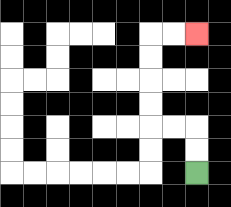{'start': '[8, 7]', 'end': '[8, 1]', 'path_directions': 'U,U,L,L,U,U,U,U,R,R', 'path_coordinates': '[[8, 7], [8, 6], [8, 5], [7, 5], [6, 5], [6, 4], [6, 3], [6, 2], [6, 1], [7, 1], [8, 1]]'}